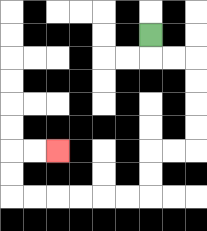{'start': '[6, 1]', 'end': '[2, 6]', 'path_directions': 'D,R,R,D,D,D,D,L,L,D,D,L,L,L,L,L,L,U,U,R,R', 'path_coordinates': '[[6, 1], [6, 2], [7, 2], [8, 2], [8, 3], [8, 4], [8, 5], [8, 6], [7, 6], [6, 6], [6, 7], [6, 8], [5, 8], [4, 8], [3, 8], [2, 8], [1, 8], [0, 8], [0, 7], [0, 6], [1, 6], [2, 6]]'}